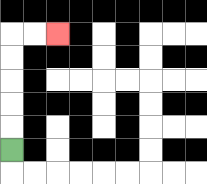{'start': '[0, 6]', 'end': '[2, 1]', 'path_directions': 'U,U,U,U,U,R,R', 'path_coordinates': '[[0, 6], [0, 5], [0, 4], [0, 3], [0, 2], [0, 1], [1, 1], [2, 1]]'}